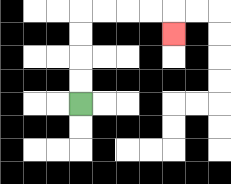{'start': '[3, 4]', 'end': '[7, 1]', 'path_directions': 'U,U,U,U,R,R,R,R,D', 'path_coordinates': '[[3, 4], [3, 3], [3, 2], [3, 1], [3, 0], [4, 0], [5, 0], [6, 0], [7, 0], [7, 1]]'}